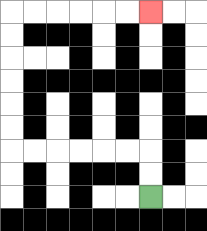{'start': '[6, 8]', 'end': '[6, 0]', 'path_directions': 'U,U,L,L,L,L,L,L,U,U,U,U,U,U,R,R,R,R,R,R', 'path_coordinates': '[[6, 8], [6, 7], [6, 6], [5, 6], [4, 6], [3, 6], [2, 6], [1, 6], [0, 6], [0, 5], [0, 4], [0, 3], [0, 2], [0, 1], [0, 0], [1, 0], [2, 0], [3, 0], [4, 0], [5, 0], [6, 0]]'}